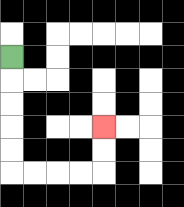{'start': '[0, 2]', 'end': '[4, 5]', 'path_directions': 'D,D,D,D,D,R,R,R,R,U,U', 'path_coordinates': '[[0, 2], [0, 3], [0, 4], [0, 5], [0, 6], [0, 7], [1, 7], [2, 7], [3, 7], [4, 7], [4, 6], [4, 5]]'}